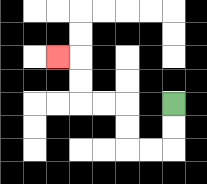{'start': '[7, 4]', 'end': '[2, 2]', 'path_directions': 'D,D,L,L,U,U,L,L,U,U,L', 'path_coordinates': '[[7, 4], [7, 5], [7, 6], [6, 6], [5, 6], [5, 5], [5, 4], [4, 4], [3, 4], [3, 3], [3, 2], [2, 2]]'}